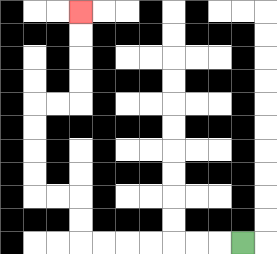{'start': '[10, 10]', 'end': '[3, 0]', 'path_directions': 'L,L,L,L,L,L,L,U,U,L,L,U,U,U,U,R,R,U,U,U,U', 'path_coordinates': '[[10, 10], [9, 10], [8, 10], [7, 10], [6, 10], [5, 10], [4, 10], [3, 10], [3, 9], [3, 8], [2, 8], [1, 8], [1, 7], [1, 6], [1, 5], [1, 4], [2, 4], [3, 4], [3, 3], [3, 2], [3, 1], [3, 0]]'}